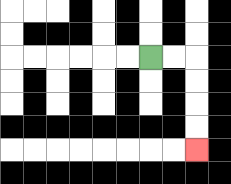{'start': '[6, 2]', 'end': '[8, 6]', 'path_directions': 'R,R,D,D,D,D', 'path_coordinates': '[[6, 2], [7, 2], [8, 2], [8, 3], [8, 4], [8, 5], [8, 6]]'}